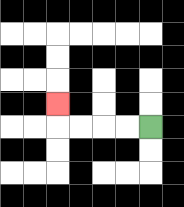{'start': '[6, 5]', 'end': '[2, 4]', 'path_directions': 'L,L,L,L,U', 'path_coordinates': '[[6, 5], [5, 5], [4, 5], [3, 5], [2, 5], [2, 4]]'}